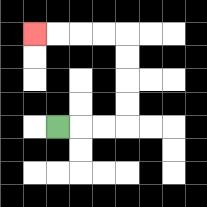{'start': '[2, 5]', 'end': '[1, 1]', 'path_directions': 'R,R,R,U,U,U,U,L,L,L,L', 'path_coordinates': '[[2, 5], [3, 5], [4, 5], [5, 5], [5, 4], [5, 3], [5, 2], [5, 1], [4, 1], [3, 1], [2, 1], [1, 1]]'}